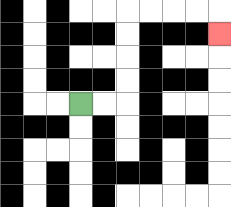{'start': '[3, 4]', 'end': '[9, 1]', 'path_directions': 'R,R,U,U,U,U,R,R,R,R,D', 'path_coordinates': '[[3, 4], [4, 4], [5, 4], [5, 3], [5, 2], [5, 1], [5, 0], [6, 0], [7, 0], [8, 0], [9, 0], [9, 1]]'}